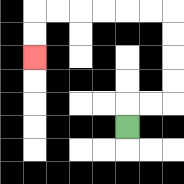{'start': '[5, 5]', 'end': '[1, 2]', 'path_directions': 'U,R,R,U,U,U,U,L,L,L,L,L,L,D,D', 'path_coordinates': '[[5, 5], [5, 4], [6, 4], [7, 4], [7, 3], [7, 2], [7, 1], [7, 0], [6, 0], [5, 0], [4, 0], [3, 0], [2, 0], [1, 0], [1, 1], [1, 2]]'}